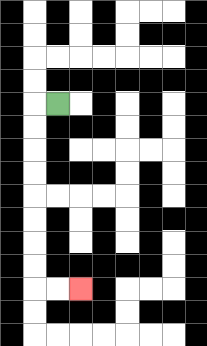{'start': '[2, 4]', 'end': '[3, 12]', 'path_directions': 'L,D,D,D,D,D,D,D,D,R,R', 'path_coordinates': '[[2, 4], [1, 4], [1, 5], [1, 6], [1, 7], [1, 8], [1, 9], [1, 10], [1, 11], [1, 12], [2, 12], [3, 12]]'}